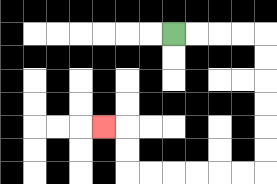{'start': '[7, 1]', 'end': '[4, 5]', 'path_directions': 'R,R,R,R,D,D,D,D,D,D,L,L,L,L,L,L,U,U,L', 'path_coordinates': '[[7, 1], [8, 1], [9, 1], [10, 1], [11, 1], [11, 2], [11, 3], [11, 4], [11, 5], [11, 6], [11, 7], [10, 7], [9, 7], [8, 7], [7, 7], [6, 7], [5, 7], [5, 6], [5, 5], [4, 5]]'}